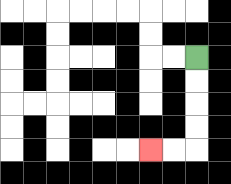{'start': '[8, 2]', 'end': '[6, 6]', 'path_directions': 'D,D,D,D,L,L', 'path_coordinates': '[[8, 2], [8, 3], [8, 4], [8, 5], [8, 6], [7, 6], [6, 6]]'}